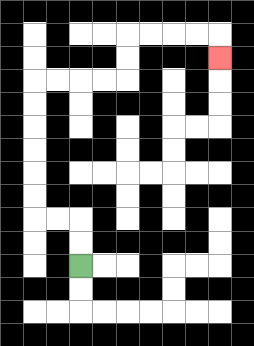{'start': '[3, 11]', 'end': '[9, 2]', 'path_directions': 'U,U,L,L,U,U,U,U,U,U,R,R,R,R,U,U,R,R,R,R,D', 'path_coordinates': '[[3, 11], [3, 10], [3, 9], [2, 9], [1, 9], [1, 8], [1, 7], [1, 6], [1, 5], [1, 4], [1, 3], [2, 3], [3, 3], [4, 3], [5, 3], [5, 2], [5, 1], [6, 1], [7, 1], [8, 1], [9, 1], [9, 2]]'}